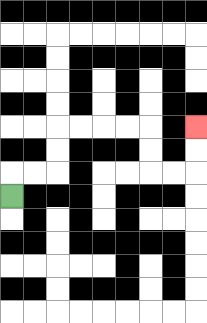{'start': '[0, 8]', 'end': '[8, 5]', 'path_directions': 'U,R,R,U,U,R,R,R,R,D,D,R,R,U,U', 'path_coordinates': '[[0, 8], [0, 7], [1, 7], [2, 7], [2, 6], [2, 5], [3, 5], [4, 5], [5, 5], [6, 5], [6, 6], [6, 7], [7, 7], [8, 7], [8, 6], [8, 5]]'}